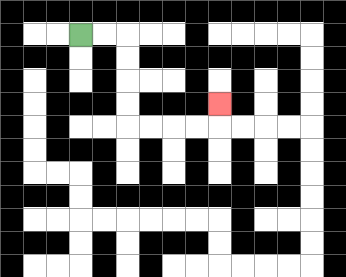{'start': '[3, 1]', 'end': '[9, 4]', 'path_directions': 'R,R,D,D,D,D,R,R,R,R,U', 'path_coordinates': '[[3, 1], [4, 1], [5, 1], [5, 2], [5, 3], [5, 4], [5, 5], [6, 5], [7, 5], [8, 5], [9, 5], [9, 4]]'}